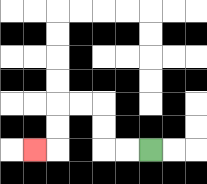{'start': '[6, 6]', 'end': '[1, 6]', 'path_directions': 'L,L,U,U,L,L,D,D,L', 'path_coordinates': '[[6, 6], [5, 6], [4, 6], [4, 5], [4, 4], [3, 4], [2, 4], [2, 5], [2, 6], [1, 6]]'}